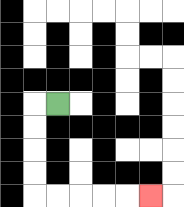{'start': '[2, 4]', 'end': '[6, 8]', 'path_directions': 'L,D,D,D,D,R,R,R,R,R', 'path_coordinates': '[[2, 4], [1, 4], [1, 5], [1, 6], [1, 7], [1, 8], [2, 8], [3, 8], [4, 8], [5, 8], [6, 8]]'}